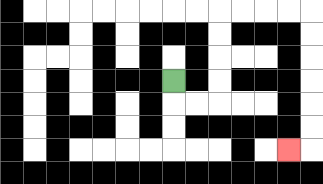{'start': '[7, 3]', 'end': '[12, 6]', 'path_directions': 'D,R,R,U,U,U,U,R,R,R,R,D,D,D,D,D,D,L', 'path_coordinates': '[[7, 3], [7, 4], [8, 4], [9, 4], [9, 3], [9, 2], [9, 1], [9, 0], [10, 0], [11, 0], [12, 0], [13, 0], [13, 1], [13, 2], [13, 3], [13, 4], [13, 5], [13, 6], [12, 6]]'}